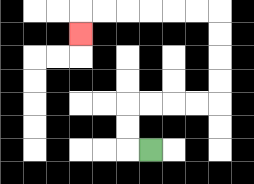{'start': '[6, 6]', 'end': '[3, 1]', 'path_directions': 'L,U,U,R,R,R,R,U,U,U,U,L,L,L,L,L,L,D', 'path_coordinates': '[[6, 6], [5, 6], [5, 5], [5, 4], [6, 4], [7, 4], [8, 4], [9, 4], [9, 3], [9, 2], [9, 1], [9, 0], [8, 0], [7, 0], [6, 0], [5, 0], [4, 0], [3, 0], [3, 1]]'}